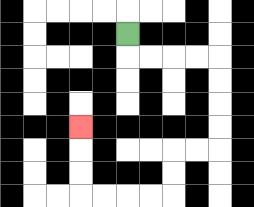{'start': '[5, 1]', 'end': '[3, 5]', 'path_directions': 'D,R,R,R,R,D,D,D,D,L,L,D,D,L,L,L,L,U,U,U', 'path_coordinates': '[[5, 1], [5, 2], [6, 2], [7, 2], [8, 2], [9, 2], [9, 3], [9, 4], [9, 5], [9, 6], [8, 6], [7, 6], [7, 7], [7, 8], [6, 8], [5, 8], [4, 8], [3, 8], [3, 7], [3, 6], [3, 5]]'}